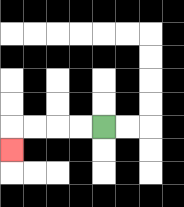{'start': '[4, 5]', 'end': '[0, 6]', 'path_directions': 'L,L,L,L,D', 'path_coordinates': '[[4, 5], [3, 5], [2, 5], [1, 5], [0, 5], [0, 6]]'}